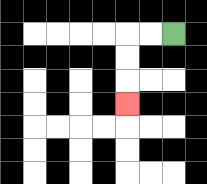{'start': '[7, 1]', 'end': '[5, 4]', 'path_directions': 'L,L,D,D,D', 'path_coordinates': '[[7, 1], [6, 1], [5, 1], [5, 2], [5, 3], [5, 4]]'}